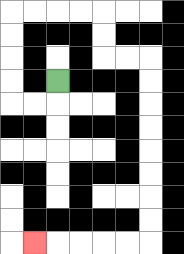{'start': '[2, 3]', 'end': '[1, 10]', 'path_directions': 'D,L,L,U,U,U,U,R,R,R,R,D,D,R,R,D,D,D,D,D,D,D,D,L,L,L,L,L', 'path_coordinates': '[[2, 3], [2, 4], [1, 4], [0, 4], [0, 3], [0, 2], [0, 1], [0, 0], [1, 0], [2, 0], [3, 0], [4, 0], [4, 1], [4, 2], [5, 2], [6, 2], [6, 3], [6, 4], [6, 5], [6, 6], [6, 7], [6, 8], [6, 9], [6, 10], [5, 10], [4, 10], [3, 10], [2, 10], [1, 10]]'}